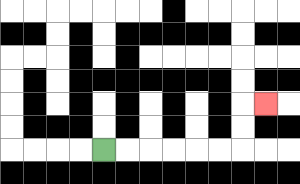{'start': '[4, 6]', 'end': '[11, 4]', 'path_directions': 'R,R,R,R,R,R,U,U,R', 'path_coordinates': '[[4, 6], [5, 6], [6, 6], [7, 6], [8, 6], [9, 6], [10, 6], [10, 5], [10, 4], [11, 4]]'}